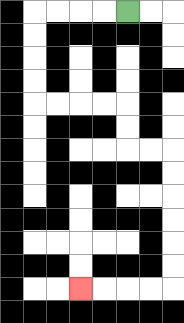{'start': '[5, 0]', 'end': '[3, 12]', 'path_directions': 'L,L,L,L,D,D,D,D,R,R,R,R,D,D,R,R,D,D,D,D,D,D,L,L,L,L', 'path_coordinates': '[[5, 0], [4, 0], [3, 0], [2, 0], [1, 0], [1, 1], [1, 2], [1, 3], [1, 4], [2, 4], [3, 4], [4, 4], [5, 4], [5, 5], [5, 6], [6, 6], [7, 6], [7, 7], [7, 8], [7, 9], [7, 10], [7, 11], [7, 12], [6, 12], [5, 12], [4, 12], [3, 12]]'}